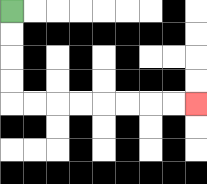{'start': '[0, 0]', 'end': '[8, 4]', 'path_directions': 'D,D,D,D,R,R,R,R,R,R,R,R', 'path_coordinates': '[[0, 0], [0, 1], [0, 2], [0, 3], [0, 4], [1, 4], [2, 4], [3, 4], [4, 4], [5, 4], [6, 4], [7, 4], [8, 4]]'}